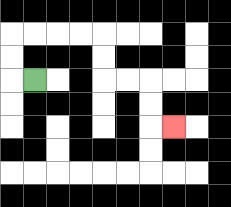{'start': '[1, 3]', 'end': '[7, 5]', 'path_directions': 'L,U,U,R,R,R,R,D,D,R,R,D,D,R', 'path_coordinates': '[[1, 3], [0, 3], [0, 2], [0, 1], [1, 1], [2, 1], [3, 1], [4, 1], [4, 2], [4, 3], [5, 3], [6, 3], [6, 4], [6, 5], [7, 5]]'}